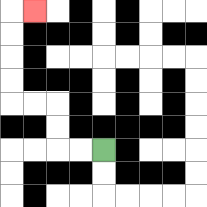{'start': '[4, 6]', 'end': '[1, 0]', 'path_directions': 'L,L,U,U,L,L,U,U,U,U,R', 'path_coordinates': '[[4, 6], [3, 6], [2, 6], [2, 5], [2, 4], [1, 4], [0, 4], [0, 3], [0, 2], [0, 1], [0, 0], [1, 0]]'}